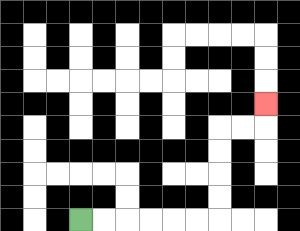{'start': '[3, 9]', 'end': '[11, 4]', 'path_directions': 'R,R,R,R,R,R,U,U,U,U,R,R,U', 'path_coordinates': '[[3, 9], [4, 9], [5, 9], [6, 9], [7, 9], [8, 9], [9, 9], [9, 8], [9, 7], [9, 6], [9, 5], [10, 5], [11, 5], [11, 4]]'}